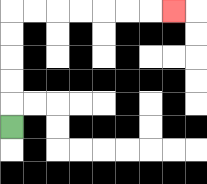{'start': '[0, 5]', 'end': '[7, 0]', 'path_directions': 'U,U,U,U,U,R,R,R,R,R,R,R', 'path_coordinates': '[[0, 5], [0, 4], [0, 3], [0, 2], [0, 1], [0, 0], [1, 0], [2, 0], [3, 0], [4, 0], [5, 0], [6, 0], [7, 0]]'}